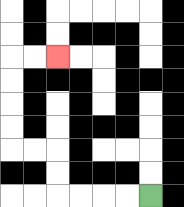{'start': '[6, 8]', 'end': '[2, 2]', 'path_directions': 'L,L,L,L,U,U,L,L,U,U,U,U,R,R', 'path_coordinates': '[[6, 8], [5, 8], [4, 8], [3, 8], [2, 8], [2, 7], [2, 6], [1, 6], [0, 6], [0, 5], [0, 4], [0, 3], [0, 2], [1, 2], [2, 2]]'}